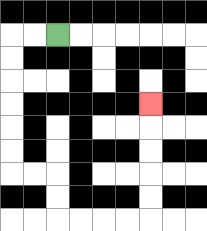{'start': '[2, 1]', 'end': '[6, 4]', 'path_directions': 'L,L,D,D,D,D,D,D,R,R,D,D,R,R,R,R,U,U,U,U,U', 'path_coordinates': '[[2, 1], [1, 1], [0, 1], [0, 2], [0, 3], [0, 4], [0, 5], [0, 6], [0, 7], [1, 7], [2, 7], [2, 8], [2, 9], [3, 9], [4, 9], [5, 9], [6, 9], [6, 8], [6, 7], [6, 6], [6, 5], [6, 4]]'}